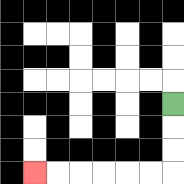{'start': '[7, 4]', 'end': '[1, 7]', 'path_directions': 'D,D,D,L,L,L,L,L,L', 'path_coordinates': '[[7, 4], [7, 5], [7, 6], [7, 7], [6, 7], [5, 7], [4, 7], [3, 7], [2, 7], [1, 7]]'}